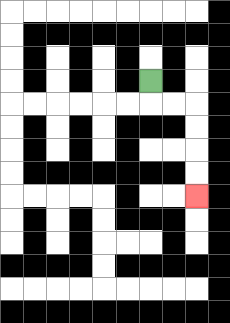{'start': '[6, 3]', 'end': '[8, 8]', 'path_directions': 'D,R,R,D,D,D,D', 'path_coordinates': '[[6, 3], [6, 4], [7, 4], [8, 4], [8, 5], [8, 6], [8, 7], [8, 8]]'}